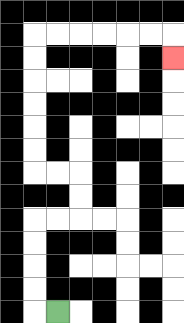{'start': '[2, 13]', 'end': '[7, 2]', 'path_directions': 'L,U,U,U,U,R,R,U,U,L,L,U,U,U,U,U,U,R,R,R,R,R,R,D', 'path_coordinates': '[[2, 13], [1, 13], [1, 12], [1, 11], [1, 10], [1, 9], [2, 9], [3, 9], [3, 8], [3, 7], [2, 7], [1, 7], [1, 6], [1, 5], [1, 4], [1, 3], [1, 2], [1, 1], [2, 1], [3, 1], [4, 1], [5, 1], [6, 1], [7, 1], [7, 2]]'}